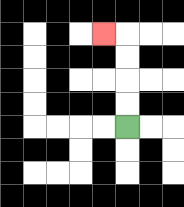{'start': '[5, 5]', 'end': '[4, 1]', 'path_directions': 'U,U,U,U,L', 'path_coordinates': '[[5, 5], [5, 4], [5, 3], [5, 2], [5, 1], [4, 1]]'}